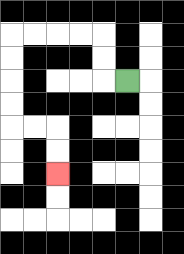{'start': '[5, 3]', 'end': '[2, 7]', 'path_directions': 'L,U,U,L,L,L,L,D,D,D,D,R,R,D,D', 'path_coordinates': '[[5, 3], [4, 3], [4, 2], [4, 1], [3, 1], [2, 1], [1, 1], [0, 1], [0, 2], [0, 3], [0, 4], [0, 5], [1, 5], [2, 5], [2, 6], [2, 7]]'}